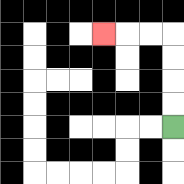{'start': '[7, 5]', 'end': '[4, 1]', 'path_directions': 'U,U,U,U,L,L,L', 'path_coordinates': '[[7, 5], [7, 4], [7, 3], [7, 2], [7, 1], [6, 1], [5, 1], [4, 1]]'}